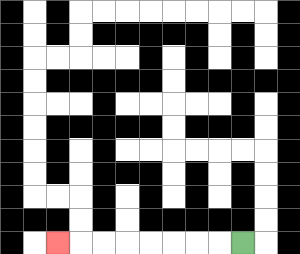{'start': '[10, 10]', 'end': '[2, 10]', 'path_directions': 'L,L,L,L,L,L,L,L', 'path_coordinates': '[[10, 10], [9, 10], [8, 10], [7, 10], [6, 10], [5, 10], [4, 10], [3, 10], [2, 10]]'}